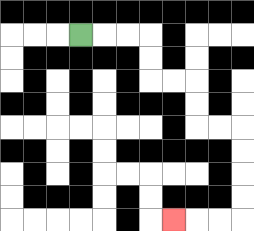{'start': '[3, 1]', 'end': '[7, 9]', 'path_directions': 'R,R,R,D,D,R,R,D,D,R,R,D,D,D,D,L,L,L', 'path_coordinates': '[[3, 1], [4, 1], [5, 1], [6, 1], [6, 2], [6, 3], [7, 3], [8, 3], [8, 4], [8, 5], [9, 5], [10, 5], [10, 6], [10, 7], [10, 8], [10, 9], [9, 9], [8, 9], [7, 9]]'}